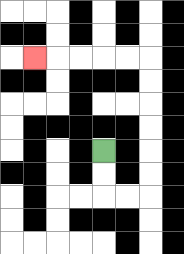{'start': '[4, 6]', 'end': '[1, 2]', 'path_directions': 'D,D,R,R,U,U,U,U,U,U,L,L,L,L,L', 'path_coordinates': '[[4, 6], [4, 7], [4, 8], [5, 8], [6, 8], [6, 7], [6, 6], [6, 5], [6, 4], [6, 3], [6, 2], [5, 2], [4, 2], [3, 2], [2, 2], [1, 2]]'}